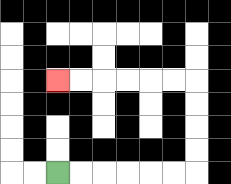{'start': '[2, 7]', 'end': '[2, 3]', 'path_directions': 'R,R,R,R,R,R,U,U,U,U,L,L,L,L,L,L', 'path_coordinates': '[[2, 7], [3, 7], [4, 7], [5, 7], [6, 7], [7, 7], [8, 7], [8, 6], [8, 5], [8, 4], [8, 3], [7, 3], [6, 3], [5, 3], [4, 3], [3, 3], [2, 3]]'}